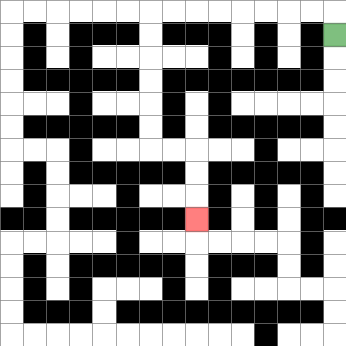{'start': '[14, 1]', 'end': '[8, 9]', 'path_directions': 'U,L,L,L,L,L,L,L,L,D,D,D,D,D,D,R,R,D,D,D', 'path_coordinates': '[[14, 1], [14, 0], [13, 0], [12, 0], [11, 0], [10, 0], [9, 0], [8, 0], [7, 0], [6, 0], [6, 1], [6, 2], [6, 3], [6, 4], [6, 5], [6, 6], [7, 6], [8, 6], [8, 7], [8, 8], [8, 9]]'}